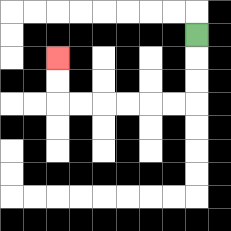{'start': '[8, 1]', 'end': '[2, 2]', 'path_directions': 'D,D,D,L,L,L,L,L,L,U,U', 'path_coordinates': '[[8, 1], [8, 2], [8, 3], [8, 4], [7, 4], [6, 4], [5, 4], [4, 4], [3, 4], [2, 4], [2, 3], [2, 2]]'}